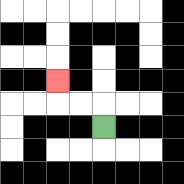{'start': '[4, 5]', 'end': '[2, 3]', 'path_directions': 'U,L,L,U', 'path_coordinates': '[[4, 5], [4, 4], [3, 4], [2, 4], [2, 3]]'}